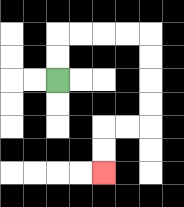{'start': '[2, 3]', 'end': '[4, 7]', 'path_directions': 'U,U,R,R,R,R,D,D,D,D,L,L,D,D', 'path_coordinates': '[[2, 3], [2, 2], [2, 1], [3, 1], [4, 1], [5, 1], [6, 1], [6, 2], [6, 3], [6, 4], [6, 5], [5, 5], [4, 5], [4, 6], [4, 7]]'}